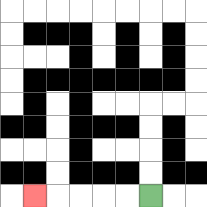{'start': '[6, 8]', 'end': '[1, 8]', 'path_directions': 'L,L,L,L,L', 'path_coordinates': '[[6, 8], [5, 8], [4, 8], [3, 8], [2, 8], [1, 8]]'}